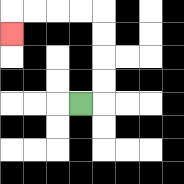{'start': '[3, 4]', 'end': '[0, 1]', 'path_directions': 'R,U,U,U,U,L,L,L,L,D', 'path_coordinates': '[[3, 4], [4, 4], [4, 3], [4, 2], [4, 1], [4, 0], [3, 0], [2, 0], [1, 0], [0, 0], [0, 1]]'}